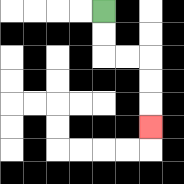{'start': '[4, 0]', 'end': '[6, 5]', 'path_directions': 'D,D,R,R,D,D,D', 'path_coordinates': '[[4, 0], [4, 1], [4, 2], [5, 2], [6, 2], [6, 3], [6, 4], [6, 5]]'}